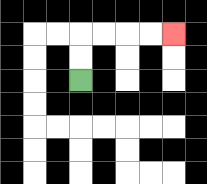{'start': '[3, 3]', 'end': '[7, 1]', 'path_directions': 'U,U,R,R,R,R', 'path_coordinates': '[[3, 3], [3, 2], [3, 1], [4, 1], [5, 1], [6, 1], [7, 1]]'}